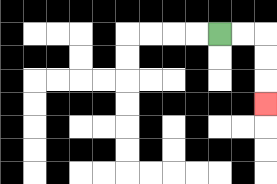{'start': '[9, 1]', 'end': '[11, 4]', 'path_directions': 'R,R,D,D,D', 'path_coordinates': '[[9, 1], [10, 1], [11, 1], [11, 2], [11, 3], [11, 4]]'}